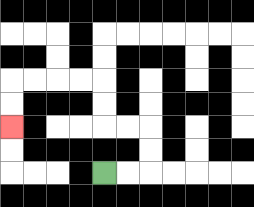{'start': '[4, 7]', 'end': '[0, 5]', 'path_directions': 'R,R,U,U,L,L,U,U,L,L,L,L,D,D', 'path_coordinates': '[[4, 7], [5, 7], [6, 7], [6, 6], [6, 5], [5, 5], [4, 5], [4, 4], [4, 3], [3, 3], [2, 3], [1, 3], [0, 3], [0, 4], [0, 5]]'}